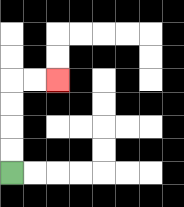{'start': '[0, 7]', 'end': '[2, 3]', 'path_directions': 'U,U,U,U,R,R', 'path_coordinates': '[[0, 7], [0, 6], [0, 5], [0, 4], [0, 3], [1, 3], [2, 3]]'}